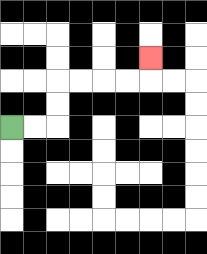{'start': '[0, 5]', 'end': '[6, 2]', 'path_directions': 'R,R,U,U,R,R,R,R,U', 'path_coordinates': '[[0, 5], [1, 5], [2, 5], [2, 4], [2, 3], [3, 3], [4, 3], [5, 3], [6, 3], [6, 2]]'}